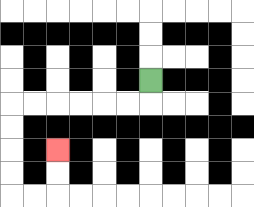{'start': '[6, 3]', 'end': '[2, 6]', 'path_directions': 'D,L,L,L,L,L,L,D,D,D,D,R,R,U,U', 'path_coordinates': '[[6, 3], [6, 4], [5, 4], [4, 4], [3, 4], [2, 4], [1, 4], [0, 4], [0, 5], [0, 6], [0, 7], [0, 8], [1, 8], [2, 8], [2, 7], [2, 6]]'}